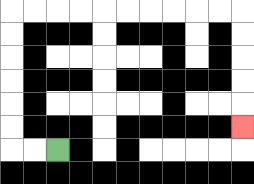{'start': '[2, 6]', 'end': '[10, 5]', 'path_directions': 'L,L,U,U,U,U,U,U,R,R,R,R,R,R,R,R,R,R,D,D,D,D,D', 'path_coordinates': '[[2, 6], [1, 6], [0, 6], [0, 5], [0, 4], [0, 3], [0, 2], [0, 1], [0, 0], [1, 0], [2, 0], [3, 0], [4, 0], [5, 0], [6, 0], [7, 0], [8, 0], [9, 0], [10, 0], [10, 1], [10, 2], [10, 3], [10, 4], [10, 5]]'}